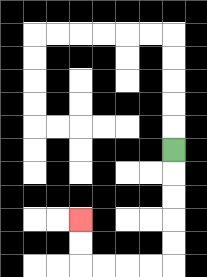{'start': '[7, 6]', 'end': '[3, 9]', 'path_directions': 'D,D,D,D,D,L,L,L,L,U,U', 'path_coordinates': '[[7, 6], [7, 7], [7, 8], [7, 9], [7, 10], [7, 11], [6, 11], [5, 11], [4, 11], [3, 11], [3, 10], [3, 9]]'}